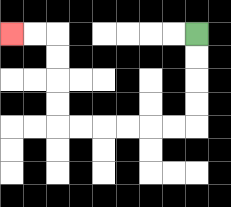{'start': '[8, 1]', 'end': '[0, 1]', 'path_directions': 'D,D,D,D,L,L,L,L,L,L,U,U,U,U,L,L', 'path_coordinates': '[[8, 1], [8, 2], [8, 3], [8, 4], [8, 5], [7, 5], [6, 5], [5, 5], [4, 5], [3, 5], [2, 5], [2, 4], [2, 3], [2, 2], [2, 1], [1, 1], [0, 1]]'}